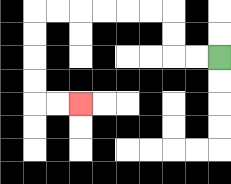{'start': '[9, 2]', 'end': '[3, 4]', 'path_directions': 'L,L,U,U,L,L,L,L,L,L,D,D,D,D,R,R', 'path_coordinates': '[[9, 2], [8, 2], [7, 2], [7, 1], [7, 0], [6, 0], [5, 0], [4, 0], [3, 0], [2, 0], [1, 0], [1, 1], [1, 2], [1, 3], [1, 4], [2, 4], [3, 4]]'}